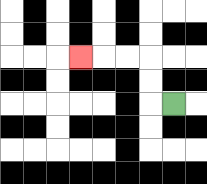{'start': '[7, 4]', 'end': '[3, 2]', 'path_directions': 'L,U,U,L,L,L', 'path_coordinates': '[[7, 4], [6, 4], [6, 3], [6, 2], [5, 2], [4, 2], [3, 2]]'}